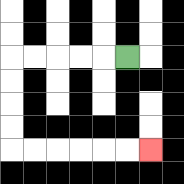{'start': '[5, 2]', 'end': '[6, 6]', 'path_directions': 'L,L,L,L,L,D,D,D,D,R,R,R,R,R,R', 'path_coordinates': '[[5, 2], [4, 2], [3, 2], [2, 2], [1, 2], [0, 2], [0, 3], [0, 4], [0, 5], [0, 6], [1, 6], [2, 6], [3, 6], [4, 6], [5, 6], [6, 6]]'}